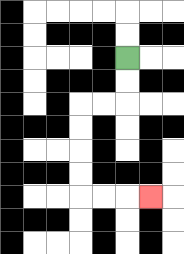{'start': '[5, 2]', 'end': '[6, 8]', 'path_directions': 'D,D,L,L,D,D,D,D,R,R,R', 'path_coordinates': '[[5, 2], [5, 3], [5, 4], [4, 4], [3, 4], [3, 5], [3, 6], [3, 7], [3, 8], [4, 8], [5, 8], [6, 8]]'}